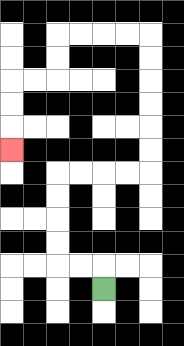{'start': '[4, 12]', 'end': '[0, 6]', 'path_directions': 'U,L,L,U,U,U,U,R,R,R,R,U,U,U,U,U,U,L,L,L,L,D,D,L,L,D,D,D', 'path_coordinates': '[[4, 12], [4, 11], [3, 11], [2, 11], [2, 10], [2, 9], [2, 8], [2, 7], [3, 7], [4, 7], [5, 7], [6, 7], [6, 6], [6, 5], [6, 4], [6, 3], [6, 2], [6, 1], [5, 1], [4, 1], [3, 1], [2, 1], [2, 2], [2, 3], [1, 3], [0, 3], [0, 4], [0, 5], [0, 6]]'}